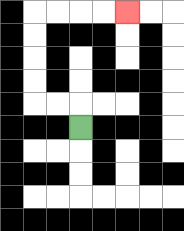{'start': '[3, 5]', 'end': '[5, 0]', 'path_directions': 'U,L,L,U,U,U,U,R,R,R,R', 'path_coordinates': '[[3, 5], [3, 4], [2, 4], [1, 4], [1, 3], [1, 2], [1, 1], [1, 0], [2, 0], [3, 0], [4, 0], [5, 0]]'}